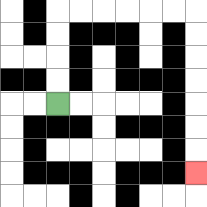{'start': '[2, 4]', 'end': '[8, 7]', 'path_directions': 'U,U,U,U,R,R,R,R,R,R,D,D,D,D,D,D,D', 'path_coordinates': '[[2, 4], [2, 3], [2, 2], [2, 1], [2, 0], [3, 0], [4, 0], [5, 0], [6, 0], [7, 0], [8, 0], [8, 1], [8, 2], [8, 3], [8, 4], [8, 5], [8, 6], [8, 7]]'}